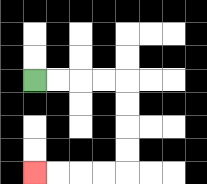{'start': '[1, 3]', 'end': '[1, 7]', 'path_directions': 'R,R,R,R,D,D,D,D,L,L,L,L', 'path_coordinates': '[[1, 3], [2, 3], [3, 3], [4, 3], [5, 3], [5, 4], [5, 5], [5, 6], [5, 7], [4, 7], [3, 7], [2, 7], [1, 7]]'}